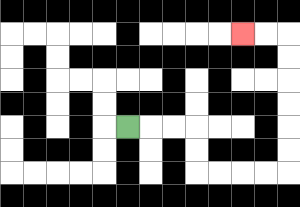{'start': '[5, 5]', 'end': '[10, 1]', 'path_directions': 'R,R,R,D,D,R,R,R,R,U,U,U,U,U,U,L,L', 'path_coordinates': '[[5, 5], [6, 5], [7, 5], [8, 5], [8, 6], [8, 7], [9, 7], [10, 7], [11, 7], [12, 7], [12, 6], [12, 5], [12, 4], [12, 3], [12, 2], [12, 1], [11, 1], [10, 1]]'}